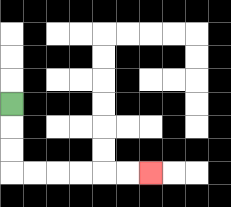{'start': '[0, 4]', 'end': '[6, 7]', 'path_directions': 'D,D,D,R,R,R,R,R,R', 'path_coordinates': '[[0, 4], [0, 5], [0, 6], [0, 7], [1, 7], [2, 7], [3, 7], [4, 7], [5, 7], [6, 7]]'}